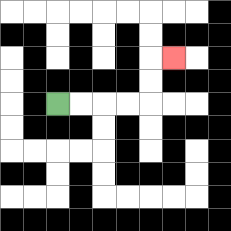{'start': '[2, 4]', 'end': '[7, 2]', 'path_directions': 'R,R,R,R,U,U,R', 'path_coordinates': '[[2, 4], [3, 4], [4, 4], [5, 4], [6, 4], [6, 3], [6, 2], [7, 2]]'}